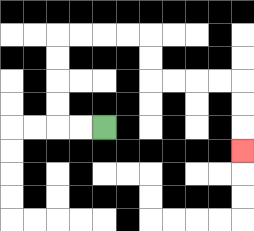{'start': '[4, 5]', 'end': '[10, 6]', 'path_directions': 'L,L,U,U,U,U,R,R,R,R,D,D,R,R,R,R,D,D,D', 'path_coordinates': '[[4, 5], [3, 5], [2, 5], [2, 4], [2, 3], [2, 2], [2, 1], [3, 1], [4, 1], [5, 1], [6, 1], [6, 2], [6, 3], [7, 3], [8, 3], [9, 3], [10, 3], [10, 4], [10, 5], [10, 6]]'}